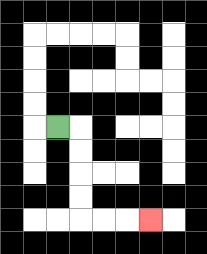{'start': '[2, 5]', 'end': '[6, 9]', 'path_directions': 'R,D,D,D,D,R,R,R', 'path_coordinates': '[[2, 5], [3, 5], [3, 6], [3, 7], [3, 8], [3, 9], [4, 9], [5, 9], [6, 9]]'}